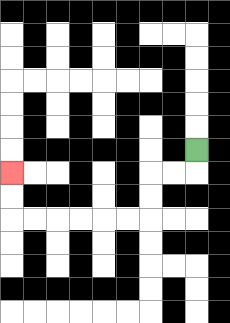{'start': '[8, 6]', 'end': '[0, 7]', 'path_directions': 'D,L,L,D,D,L,L,L,L,L,L,U,U', 'path_coordinates': '[[8, 6], [8, 7], [7, 7], [6, 7], [6, 8], [6, 9], [5, 9], [4, 9], [3, 9], [2, 9], [1, 9], [0, 9], [0, 8], [0, 7]]'}